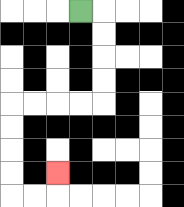{'start': '[3, 0]', 'end': '[2, 7]', 'path_directions': 'R,D,D,D,D,L,L,L,L,D,D,D,D,R,R,U', 'path_coordinates': '[[3, 0], [4, 0], [4, 1], [4, 2], [4, 3], [4, 4], [3, 4], [2, 4], [1, 4], [0, 4], [0, 5], [0, 6], [0, 7], [0, 8], [1, 8], [2, 8], [2, 7]]'}